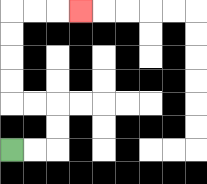{'start': '[0, 6]', 'end': '[3, 0]', 'path_directions': 'R,R,U,U,L,L,U,U,U,U,R,R,R', 'path_coordinates': '[[0, 6], [1, 6], [2, 6], [2, 5], [2, 4], [1, 4], [0, 4], [0, 3], [0, 2], [0, 1], [0, 0], [1, 0], [2, 0], [3, 0]]'}